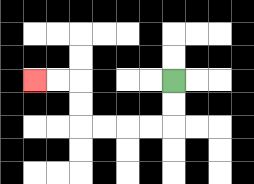{'start': '[7, 3]', 'end': '[1, 3]', 'path_directions': 'D,D,L,L,L,L,U,U,L,L', 'path_coordinates': '[[7, 3], [7, 4], [7, 5], [6, 5], [5, 5], [4, 5], [3, 5], [3, 4], [3, 3], [2, 3], [1, 3]]'}